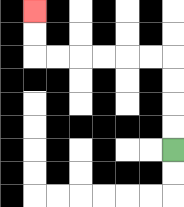{'start': '[7, 6]', 'end': '[1, 0]', 'path_directions': 'U,U,U,U,L,L,L,L,L,L,U,U', 'path_coordinates': '[[7, 6], [7, 5], [7, 4], [7, 3], [7, 2], [6, 2], [5, 2], [4, 2], [3, 2], [2, 2], [1, 2], [1, 1], [1, 0]]'}